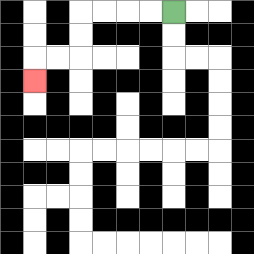{'start': '[7, 0]', 'end': '[1, 3]', 'path_directions': 'L,L,L,L,D,D,L,L,D', 'path_coordinates': '[[7, 0], [6, 0], [5, 0], [4, 0], [3, 0], [3, 1], [3, 2], [2, 2], [1, 2], [1, 3]]'}